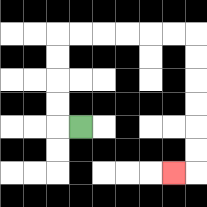{'start': '[3, 5]', 'end': '[7, 7]', 'path_directions': 'L,U,U,U,U,R,R,R,R,R,R,D,D,D,D,D,D,L', 'path_coordinates': '[[3, 5], [2, 5], [2, 4], [2, 3], [2, 2], [2, 1], [3, 1], [4, 1], [5, 1], [6, 1], [7, 1], [8, 1], [8, 2], [8, 3], [8, 4], [8, 5], [8, 6], [8, 7], [7, 7]]'}